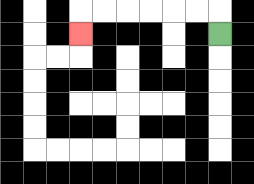{'start': '[9, 1]', 'end': '[3, 1]', 'path_directions': 'U,L,L,L,L,L,L,D', 'path_coordinates': '[[9, 1], [9, 0], [8, 0], [7, 0], [6, 0], [5, 0], [4, 0], [3, 0], [3, 1]]'}